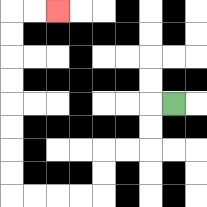{'start': '[7, 4]', 'end': '[2, 0]', 'path_directions': 'L,D,D,L,L,D,D,L,L,L,L,U,U,U,U,U,U,U,U,R,R', 'path_coordinates': '[[7, 4], [6, 4], [6, 5], [6, 6], [5, 6], [4, 6], [4, 7], [4, 8], [3, 8], [2, 8], [1, 8], [0, 8], [0, 7], [0, 6], [0, 5], [0, 4], [0, 3], [0, 2], [0, 1], [0, 0], [1, 0], [2, 0]]'}